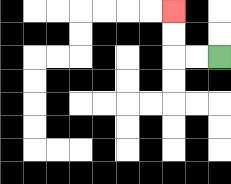{'start': '[9, 2]', 'end': '[7, 0]', 'path_directions': 'L,L,U,U', 'path_coordinates': '[[9, 2], [8, 2], [7, 2], [7, 1], [7, 0]]'}